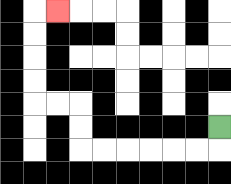{'start': '[9, 5]', 'end': '[2, 0]', 'path_directions': 'D,L,L,L,L,L,L,U,U,L,L,U,U,U,U,R', 'path_coordinates': '[[9, 5], [9, 6], [8, 6], [7, 6], [6, 6], [5, 6], [4, 6], [3, 6], [3, 5], [3, 4], [2, 4], [1, 4], [1, 3], [1, 2], [1, 1], [1, 0], [2, 0]]'}